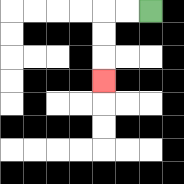{'start': '[6, 0]', 'end': '[4, 3]', 'path_directions': 'L,L,D,D,D', 'path_coordinates': '[[6, 0], [5, 0], [4, 0], [4, 1], [4, 2], [4, 3]]'}